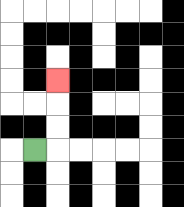{'start': '[1, 6]', 'end': '[2, 3]', 'path_directions': 'R,U,U,U', 'path_coordinates': '[[1, 6], [2, 6], [2, 5], [2, 4], [2, 3]]'}